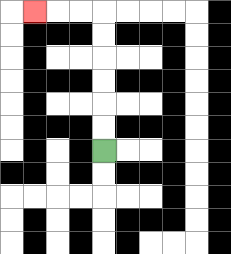{'start': '[4, 6]', 'end': '[1, 0]', 'path_directions': 'U,U,U,U,U,U,L,L,L', 'path_coordinates': '[[4, 6], [4, 5], [4, 4], [4, 3], [4, 2], [4, 1], [4, 0], [3, 0], [2, 0], [1, 0]]'}